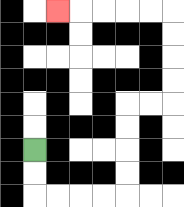{'start': '[1, 6]', 'end': '[2, 0]', 'path_directions': 'D,D,R,R,R,R,U,U,U,U,R,R,U,U,U,U,L,L,L,L,L', 'path_coordinates': '[[1, 6], [1, 7], [1, 8], [2, 8], [3, 8], [4, 8], [5, 8], [5, 7], [5, 6], [5, 5], [5, 4], [6, 4], [7, 4], [7, 3], [7, 2], [7, 1], [7, 0], [6, 0], [5, 0], [4, 0], [3, 0], [2, 0]]'}